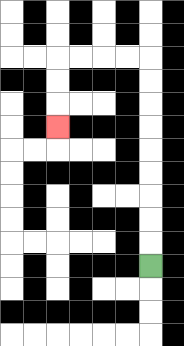{'start': '[6, 11]', 'end': '[2, 5]', 'path_directions': 'U,U,U,U,U,U,U,U,U,L,L,L,L,D,D,D', 'path_coordinates': '[[6, 11], [6, 10], [6, 9], [6, 8], [6, 7], [6, 6], [6, 5], [6, 4], [6, 3], [6, 2], [5, 2], [4, 2], [3, 2], [2, 2], [2, 3], [2, 4], [2, 5]]'}